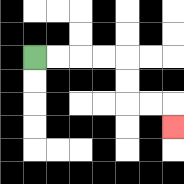{'start': '[1, 2]', 'end': '[7, 5]', 'path_directions': 'R,R,R,R,D,D,R,R,D', 'path_coordinates': '[[1, 2], [2, 2], [3, 2], [4, 2], [5, 2], [5, 3], [5, 4], [6, 4], [7, 4], [7, 5]]'}